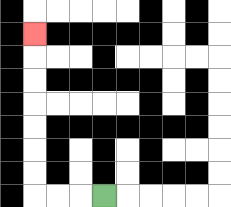{'start': '[4, 8]', 'end': '[1, 1]', 'path_directions': 'L,L,L,U,U,U,U,U,U,U', 'path_coordinates': '[[4, 8], [3, 8], [2, 8], [1, 8], [1, 7], [1, 6], [1, 5], [1, 4], [1, 3], [1, 2], [1, 1]]'}